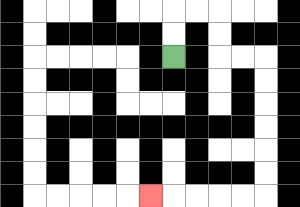{'start': '[7, 2]', 'end': '[6, 8]', 'path_directions': 'U,U,R,R,D,D,R,R,D,D,D,D,D,D,L,L,L,L,L', 'path_coordinates': '[[7, 2], [7, 1], [7, 0], [8, 0], [9, 0], [9, 1], [9, 2], [10, 2], [11, 2], [11, 3], [11, 4], [11, 5], [11, 6], [11, 7], [11, 8], [10, 8], [9, 8], [8, 8], [7, 8], [6, 8]]'}